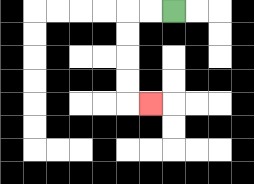{'start': '[7, 0]', 'end': '[6, 4]', 'path_directions': 'L,L,D,D,D,D,R', 'path_coordinates': '[[7, 0], [6, 0], [5, 0], [5, 1], [5, 2], [5, 3], [5, 4], [6, 4]]'}